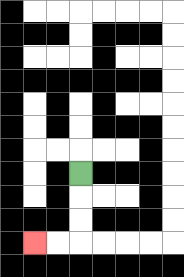{'start': '[3, 7]', 'end': '[1, 10]', 'path_directions': 'D,D,D,L,L', 'path_coordinates': '[[3, 7], [3, 8], [3, 9], [3, 10], [2, 10], [1, 10]]'}